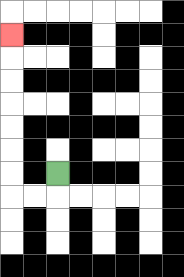{'start': '[2, 7]', 'end': '[0, 1]', 'path_directions': 'D,L,L,U,U,U,U,U,U,U', 'path_coordinates': '[[2, 7], [2, 8], [1, 8], [0, 8], [0, 7], [0, 6], [0, 5], [0, 4], [0, 3], [0, 2], [0, 1]]'}